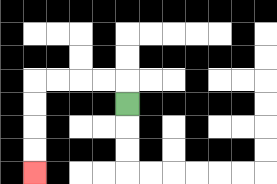{'start': '[5, 4]', 'end': '[1, 7]', 'path_directions': 'U,L,L,L,L,D,D,D,D', 'path_coordinates': '[[5, 4], [5, 3], [4, 3], [3, 3], [2, 3], [1, 3], [1, 4], [1, 5], [1, 6], [1, 7]]'}